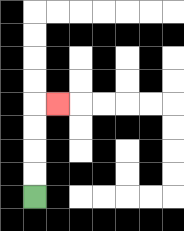{'start': '[1, 8]', 'end': '[2, 4]', 'path_directions': 'U,U,U,U,R', 'path_coordinates': '[[1, 8], [1, 7], [1, 6], [1, 5], [1, 4], [2, 4]]'}